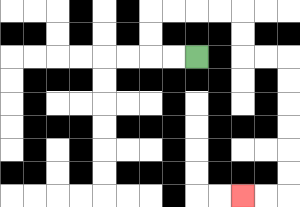{'start': '[8, 2]', 'end': '[10, 8]', 'path_directions': 'L,L,U,U,R,R,R,R,D,D,R,R,D,D,D,D,D,D,L,L', 'path_coordinates': '[[8, 2], [7, 2], [6, 2], [6, 1], [6, 0], [7, 0], [8, 0], [9, 0], [10, 0], [10, 1], [10, 2], [11, 2], [12, 2], [12, 3], [12, 4], [12, 5], [12, 6], [12, 7], [12, 8], [11, 8], [10, 8]]'}